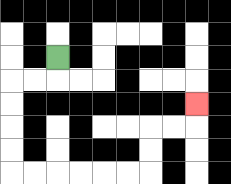{'start': '[2, 2]', 'end': '[8, 4]', 'path_directions': 'D,L,L,D,D,D,D,R,R,R,R,R,R,U,U,R,R,U', 'path_coordinates': '[[2, 2], [2, 3], [1, 3], [0, 3], [0, 4], [0, 5], [0, 6], [0, 7], [1, 7], [2, 7], [3, 7], [4, 7], [5, 7], [6, 7], [6, 6], [6, 5], [7, 5], [8, 5], [8, 4]]'}